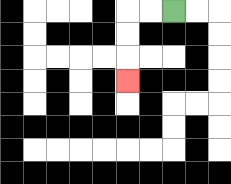{'start': '[7, 0]', 'end': '[5, 3]', 'path_directions': 'L,L,D,D,D', 'path_coordinates': '[[7, 0], [6, 0], [5, 0], [5, 1], [5, 2], [5, 3]]'}